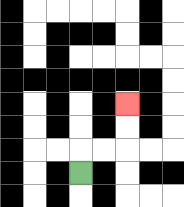{'start': '[3, 7]', 'end': '[5, 4]', 'path_directions': 'U,R,R,U,U', 'path_coordinates': '[[3, 7], [3, 6], [4, 6], [5, 6], [5, 5], [5, 4]]'}